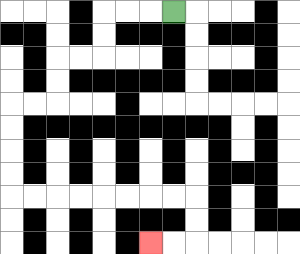{'start': '[7, 0]', 'end': '[6, 10]', 'path_directions': 'L,L,L,D,D,L,L,D,D,L,L,D,D,D,D,R,R,R,R,R,R,R,R,D,D,L,L', 'path_coordinates': '[[7, 0], [6, 0], [5, 0], [4, 0], [4, 1], [4, 2], [3, 2], [2, 2], [2, 3], [2, 4], [1, 4], [0, 4], [0, 5], [0, 6], [0, 7], [0, 8], [1, 8], [2, 8], [3, 8], [4, 8], [5, 8], [6, 8], [7, 8], [8, 8], [8, 9], [8, 10], [7, 10], [6, 10]]'}